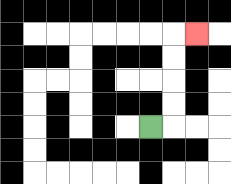{'start': '[6, 5]', 'end': '[8, 1]', 'path_directions': 'R,U,U,U,U,R', 'path_coordinates': '[[6, 5], [7, 5], [7, 4], [7, 3], [7, 2], [7, 1], [8, 1]]'}